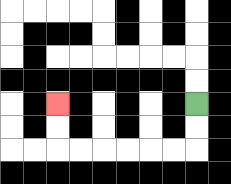{'start': '[8, 4]', 'end': '[2, 4]', 'path_directions': 'D,D,L,L,L,L,L,L,U,U', 'path_coordinates': '[[8, 4], [8, 5], [8, 6], [7, 6], [6, 6], [5, 6], [4, 6], [3, 6], [2, 6], [2, 5], [2, 4]]'}